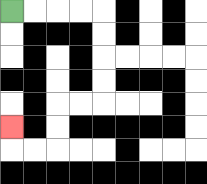{'start': '[0, 0]', 'end': '[0, 5]', 'path_directions': 'R,R,R,R,D,D,D,D,L,L,D,D,L,L,U', 'path_coordinates': '[[0, 0], [1, 0], [2, 0], [3, 0], [4, 0], [4, 1], [4, 2], [4, 3], [4, 4], [3, 4], [2, 4], [2, 5], [2, 6], [1, 6], [0, 6], [0, 5]]'}